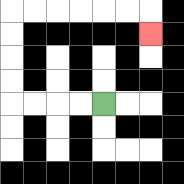{'start': '[4, 4]', 'end': '[6, 1]', 'path_directions': 'L,L,L,L,U,U,U,U,R,R,R,R,R,R,D', 'path_coordinates': '[[4, 4], [3, 4], [2, 4], [1, 4], [0, 4], [0, 3], [0, 2], [0, 1], [0, 0], [1, 0], [2, 0], [3, 0], [4, 0], [5, 0], [6, 0], [6, 1]]'}